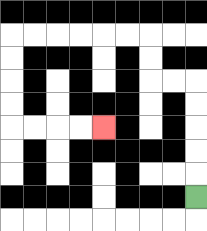{'start': '[8, 8]', 'end': '[4, 5]', 'path_directions': 'U,U,U,U,U,L,L,U,U,L,L,L,L,L,L,D,D,D,D,R,R,R,R', 'path_coordinates': '[[8, 8], [8, 7], [8, 6], [8, 5], [8, 4], [8, 3], [7, 3], [6, 3], [6, 2], [6, 1], [5, 1], [4, 1], [3, 1], [2, 1], [1, 1], [0, 1], [0, 2], [0, 3], [0, 4], [0, 5], [1, 5], [2, 5], [3, 5], [4, 5]]'}